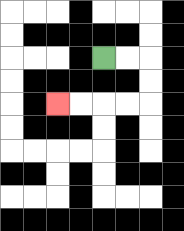{'start': '[4, 2]', 'end': '[2, 4]', 'path_directions': 'R,R,D,D,L,L,L,L', 'path_coordinates': '[[4, 2], [5, 2], [6, 2], [6, 3], [6, 4], [5, 4], [4, 4], [3, 4], [2, 4]]'}